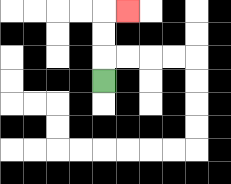{'start': '[4, 3]', 'end': '[5, 0]', 'path_directions': 'U,U,U,R', 'path_coordinates': '[[4, 3], [4, 2], [4, 1], [4, 0], [5, 0]]'}